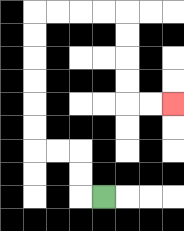{'start': '[4, 8]', 'end': '[7, 4]', 'path_directions': 'L,U,U,L,L,U,U,U,U,U,U,R,R,R,R,D,D,D,D,R,R', 'path_coordinates': '[[4, 8], [3, 8], [3, 7], [3, 6], [2, 6], [1, 6], [1, 5], [1, 4], [1, 3], [1, 2], [1, 1], [1, 0], [2, 0], [3, 0], [4, 0], [5, 0], [5, 1], [5, 2], [5, 3], [5, 4], [6, 4], [7, 4]]'}